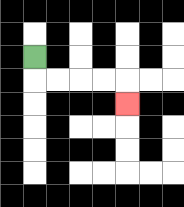{'start': '[1, 2]', 'end': '[5, 4]', 'path_directions': 'D,R,R,R,R,D', 'path_coordinates': '[[1, 2], [1, 3], [2, 3], [3, 3], [4, 3], [5, 3], [5, 4]]'}